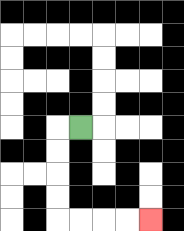{'start': '[3, 5]', 'end': '[6, 9]', 'path_directions': 'L,D,D,D,D,R,R,R,R', 'path_coordinates': '[[3, 5], [2, 5], [2, 6], [2, 7], [2, 8], [2, 9], [3, 9], [4, 9], [5, 9], [6, 9]]'}